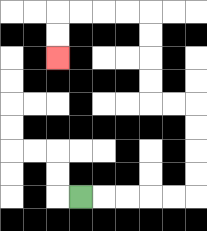{'start': '[3, 8]', 'end': '[2, 2]', 'path_directions': 'R,R,R,R,R,U,U,U,U,L,L,U,U,U,U,L,L,L,L,D,D', 'path_coordinates': '[[3, 8], [4, 8], [5, 8], [6, 8], [7, 8], [8, 8], [8, 7], [8, 6], [8, 5], [8, 4], [7, 4], [6, 4], [6, 3], [6, 2], [6, 1], [6, 0], [5, 0], [4, 0], [3, 0], [2, 0], [2, 1], [2, 2]]'}